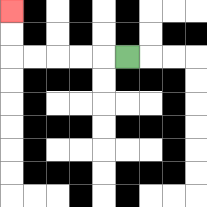{'start': '[5, 2]', 'end': '[0, 0]', 'path_directions': 'L,L,L,L,L,U,U', 'path_coordinates': '[[5, 2], [4, 2], [3, 2], [2, 2], [1, 2], [0, 2], [0, 1], [0, 0]]'}